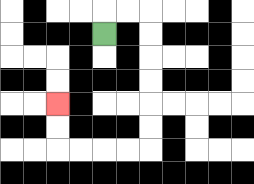{'start': '[4, 1]', 'end': '[2, 4]', 'path_directions': 'U,R,R,D,D,D,D,D,D,L,L,L,L,U,U', 'path_coordinates': '[[4, 1], [4, 0], [5, 0], [6, 0], [6, 1], [6, 2], [6, 3], [6, 4], [6, 5], [6, 6], [5, 6], [4, 6], [3, 6], [2, 6], [2, 5], [2, 4]]'}